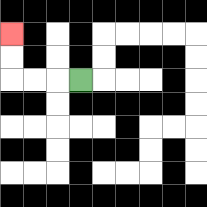{'start': '[3, 3]', 'end': '[0, 1]', 'path_directions': 'L,L,L,U,U', 'path_coordinates': '[[3, 3], [2, 3], [1, 3], [0, 3], [0, 2], [0, 1]]'}